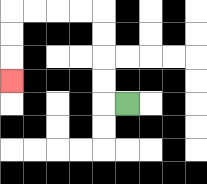{'start': '[5, 4]', 'end': '[0, 3]', 'path_directions': 'L,U,U,U,U,L,L,L,L,D,D,D', 'path_coordinates': '[[5, 4], [4, 4], [4, 3], [4, 2], [4, 1], [4, 0], [3, 0], [2, 0], [1, 0], [0, 0], [0, 1], [0, 2], [0, 3]]'}